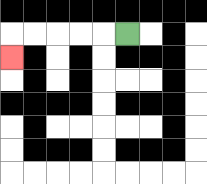{'start': '[5, 1]', 'end': '[0, 2]', 'path_directions': 'L,L,L,L,L,D', 'path_coordinates': '[[5, 1], [4, 1], [3, 1], [2, 1], [1, 1], [0, 1], [0, 2]]'}